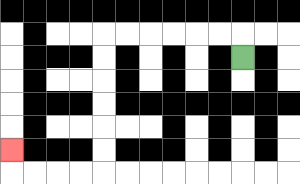{'start': '[10, 2]', 'end': '[0, 6]', 'path_directions': 'U,L,L,L,L,L,L,D,D,D,D,D,D,L,L,L,L,U', 'path_coordinates': '[[10, 2], [10, 1], [9, 1], [8, 1], [7, 1], [6, 1], [5, 1], [4, 1], [4, 2], [4, 3], [4, 4], [4, 5], [4, 6], [4, 7], [3, 7], [2, 7], [1, 7], [0, 7], [0, 6]]'}